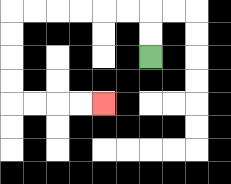{'start': '[6, 2]', 'end': '[4, 4]', 'path_directions': 'U,U,L,L,L,L,L,L,D,D,D,D,R,R,R,R', 'path_coordinates': '[[6, 2], [6, 1], [6, 0], [5, 0], [4, 0], [3, 0], [2, 0], [1, 0], [0, 0], [0, 1], [0, 2], [0, 3], [0, 4], [1, 4], [2, 4], [3, 4], [4, 4]]'}